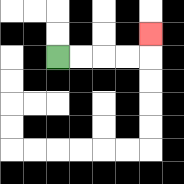{'start': '[2, 2]', 'end': '[6, 1]', 'path_directions': 'R,R,R,R,U', 'path_coordinates': '[[2, 2], [3, 2], [4, 2], [5, 2], [6, 2], [6, 1]]'}